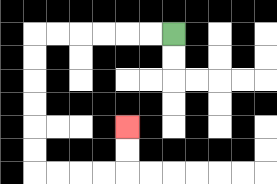{'start': '[7, 1]', 'end': '[5, 5]', 'path_directions': 'L,L,L,L,L,L,D,D,D,D,D,D,R,R,R,R,U,U', 'path_coordinates': '[[7, 1], [6, 1], [5, 1], [4, 1], [3, 1], [2, 1], [1, 1], [1, 2], [1, 3], [1, 4], [1, 5], [1, 6], [1, 7], [2, 7], [3, 7], [4, 7], [5, 7], [5, 6], [5, 5]]'}